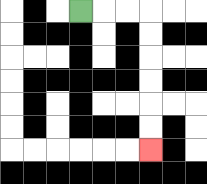{'start': '[3, 0]', 'end': '[6, 6]', 'path_directions': 'R,R,R,D,D,D,D,D,D', 'path_coordinates': '[[3, 0], [4, 0], [5, 0], [6, 0], [6, 1], [6, 2], [6, 3], [6, 4], [6, 5], [6, 6]]'}